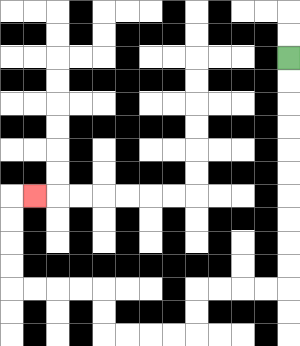{'start': '[12, 2]', 'end': '[1, 8]', 'path_directions': 'D,D,D,D,D,D,D,D,D,D,L,L,L,L,D,D,L,L,L,L,U,U,L,L,L,L,U,U,U,U,R', 'path_coordinates': '[[12, 2], [12, 3], [12, 4], [12, 5], [12, 6], [12, 7], [12, 8], [12, 9], [12, 10], [12, 11], [12, 12], [11, 12], [10, 12], [9, 12], [8, 12], [8, 13], [8, 14], [7, 14], [6, 14], [5, 14], [4, 14], [4, 13], [4, 12], [3, 12], [2, 12], [1, 12], [0, 12], [0, 11], [0, 10], [0, 9], [0, 8], [1, 8]]'}